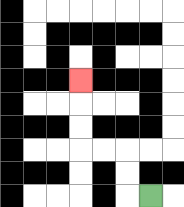{'start': '[6, 8]', 'end': '[3, 3]', 'path_directions': 'L,U,U,L,L,U,U,U', 'path_coordinates': '[[6, 8], [5, 8], [5, 7], [5, 6], [4, 6], [3, 6], [3, 5], [3, 4], [3, 3]]'}